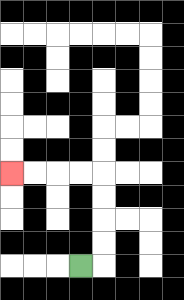{'start': '[3, 11]', 'end': '[0, 7]', 'path_directions': 'R,U,U,U,U,L,L,L,L', 'path_coordinates': '[[3, 11], [4, 11], [4, 10], [4, 9], [4, 8], [4, 7], [3, 7], [2, 7], [1, 7], [0, 7]]'}